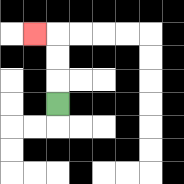{'start': '[2, 4]', 'end': '[1, 1]', 'path_directions': 'U,U,U,L', 'path_coordinates': '[[2, 4], [2, 3], [2, 2], [2, 1], [1, 1]]'}